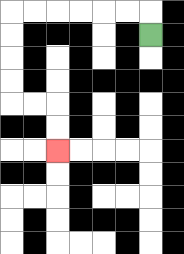{'start': '[6, 1]', 'end': '[2, 6]', 'path_directions': 'U,L,L,L,L,L,L,D,D,D,D,R,R,D,D', 'path_coordinates': '[[6, 1], [6, 0], [5, 0], [4, 0], [3, 0], [2, 0], [1, 0], [0, 0], [0, 1], [0, 2], [0, 3], [0, 4], [1, 4], [2, 4], [2, 5], [2, 6]]'}